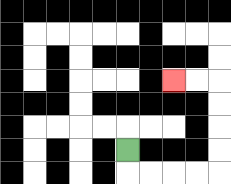{'start': '[5, 6]', 'end': '[7, 3]', 'path_directions': 'D,R,R,R,R,U,U,U,U,L,L', 'path_coordinates': '[[5, 6], [5, 7], [6, 7], [7, 7], [8, 7], [9, 7], [9, 6], [9, 5], [9, 4], [9, 3], [8, 3], [7, 3]]'}